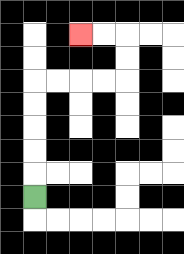{'start': '[1, 8]', 'end': '[3, 1]', 'path_directions': 'U,U,U,U,U,R,R,R,R,U,U,L,L', 'path_coordinates': '[[1, 8], [1, 7], [1, 6], [1, 5], [1, 4], [1, 3], [2, 3], [3, 3], [4, 3], [5, 3], [5, 2], [5, 1], [4, 1], [3, 1]]'}